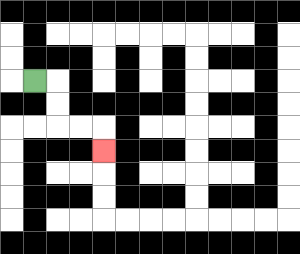{'start': '[1, 3]', 'end': '[4, 6]', 'path_directions': 'R,D,D,R,R,D', 'path_coordinates': '[[1, 3], [2, 3], [2, 4], [2, 5], [3, 5], [4, 5], [4, 6]]'}